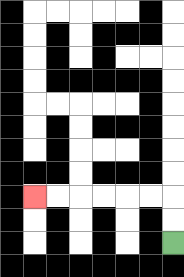{'start': '[7, 10]', 'end': '[1, 8]', 'path_directions': 'U,U,L,L,L,L,L,L', 'path_coordinates': '[[7, 10], [7, 9], [7, 8], [6, 8], [5, 8], [4, 8], [3, 8], [2, 8], [1, 8]]'}